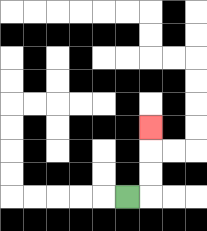{'start': '[5, 8]', 'end': '[6, 5]', 'path_directions': 'R,U,U,U', 'path_coordinates': '[[5, 8], [6, 8], [6, 7], [6, 6], [6, 5]]'}